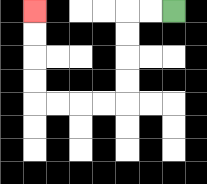{'start': '[7, 0]', 'end': '[1, 0]', 'path_directions': 'L,L,D,D,D,D,L,L,L,L,U,U,U,U', 'path_coordinates': '[[7, 0], [6, 0], [5, 0], [5, 1], [5, 2], [5, 3], [5, 4], [4, 4], [3, 4], [2, 4], [1, 4], [1, 3], [1, 2], [1, 1], [1, 0]]'}